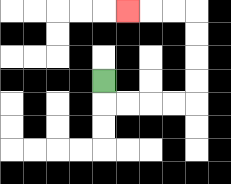{'start': '[4, 3]', 'end': '[5, 0]', 'path_directions': 'D,R,R,R,R,U,U,U,U,L,L,L', 'path_coordinates': '[[4, 3], [4, 4], [5, 4], [6, 4], [7, 4], [8, 4], [8, 3], [8, 2], [8, 1], [8, 0], [7, 0], [6, 0], [5, 0]]'}